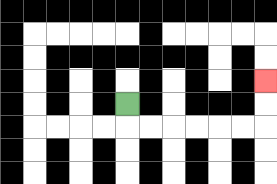{'start': '[5, 4]', 'end': '[11, 3]', 'path_directions': 'D,R,R,R,R,R,R,U,U', 'path_coordinates': '[[5, 4], [5, 5], [6, 5], [7, 5], [8, 5], [9, 5], [10, 5], [11, 5], [11, 4], [11, 3]]'}